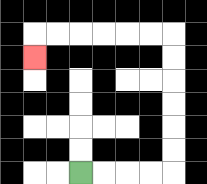{'start': '[3, 7]', 'end': '[1, 2]', 'path_directions': 'R,R,R,R,U,U,U,U,U,U,L,L,L,L,L,L,D', 'path_coordinates': '[[3, 7], [4, 7], [5, 7], [6, 7], [7, 7], [7, 6], [7, 5], [7, 4], [7, 3], [7, 2], [7, 1], [6, 1], [5, 1], [4, 1], [3, 1], [2, 1], [1, 1], [1, 2]]'}